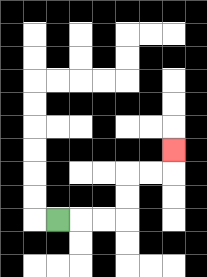{'start': '[2, 9]', 'end': '[7, 6]', 'path_directions': 'R,R,R,U,U,R,R,U', 'path_coordinates': '[[2, 9], [3, 9], [4, 9], [5, 9], [5, 8], [5, 7], [6, 7], [7, 7], [7, 6]]'}